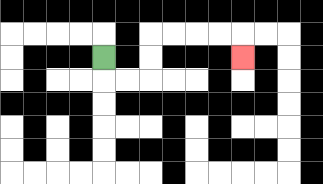{'start': '[4, 2]', 'end': '[10, 2]', 'path_directions': 'D,R,R,U,U,R,R,R,R,D', 'path_coordinates': '[[4, 2], [4, 3], [5, 3], [6, 3], [6, 2], [6, 1], [7, 1], [8, 1], [9, 1], [10, 1], [10, 2]]'}